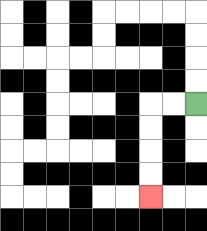{'start': '[8, 4]', 'end': '[6, 8]', 'path_directions': 'L,L,D,D,D,D', 'path_coordinates': '[[8, 4], [7, 4], [6, 4], [6, 5], [6, 6], [6, 7], [6, 8]]'}